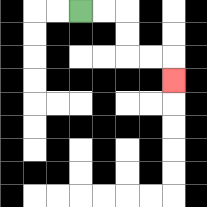{'start': '[3, 0]', 'end': '[7, 3]', 'path_directions': 'R,R,D,D,R,R,D', 'path_coordinates': '[[3, 0], [4, 0], [5, 0], [5, 1], [5, 2], [6, 2], [7, 2], [7, 3]]'}